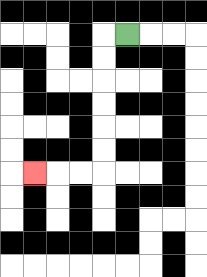{'start': '[5, 1]', 'end': '[1, 7]', 'path_directions': 'L,D,D,D,D,D,D,L,L,L', 'path_coordinates': '[[5, 1], [4, 1], [4, 2], [4, 3], [4, 4], [4, 5], [4, 6], [4, 7], [3, 7], [2, 7], [1, 7]]'}